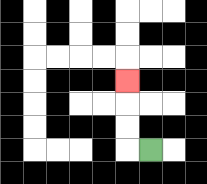{'start': '[6, 6]', 'end': '[5, 3]', 'path_directions': 'L,U,U,U', 'path_coordinates': '[[6, 6], [5, 6], [5, 5], [5, 4], [5, 3]]'}